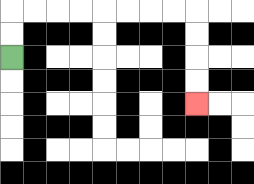{'start': '[0, 2]', 'end': '[8, 4]', 'path_directions': 'U,U,R,R,R,R,R,R,R,R,D,D,D,D', 'path_coordinates': '[[0, 2], [0, 1], [0, 0], [1, 0], [2, 0], [3, 0], [4, 0], [5, 0], [6, 0], [7, 0], [8, 0], [8, 1], [8, 2], [8, 3], [8, 4]]'}